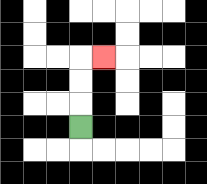{'start': '[3, 5]', 'end': '[4, 2]', 'path_directions': 'U,U,U,R', 'path_coordinates': '[[3, 5], [3, 4], [3, 3], [3, 2], [4, 2]]'}